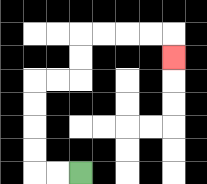{'start': '[3, 7]', 'end': '[7, 2]', 'path_directions': 'L,L,U,U,U,U,R,R,U,U,R,R,R,R,D', 'path_coordinates': '[[3, 7], [2, 7], [1, 7], [1, 6], [1, 5], [1, 4], [1, 3], [2, 3], [3, 3], [3, 2], [3, 1], [4, 1], [5, 1], [6, 1], [7, 1], [7, 2]]'}